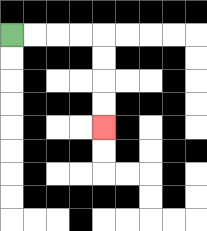{'start': '[0, 1]', 'end': '[4, 5]', 'path_directions': 'R,R,R,R,D,D,D,D', 'path_coordinates': '[[0, 1], [1, 1], [2, 1], [3, 1], [4, 1], [4, 2], [4, 3], [4, 4], [4, 5]]'}